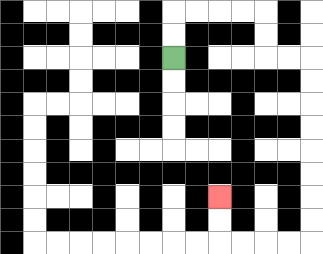{'start': '[7, 2]', 'end': '[9, 8]', 'path_directions': 'U,U,R,R,R,R,D,D,R,R,D,D,D,D,D,D,D,D,L,L,L,L,U,U', 'path_coordinates': '[[7, 2], [7, 1], [7, 0], [8, 0], [9, 0], [10, 0], [11, 0], [11, 1], [11, 2], [12, 2], [13, 2], [13, 3], [13, 4], [13, 5], [13, 6], [13, 7], [13, 8], [13, 9], [13, 10], [12, 10], [11, 10], [10, 10], [9, 10], [9, 9], [9, 8]]'}